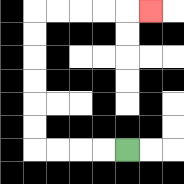{'start': '[5, 6]', 'end': '[6, 0]', 'path_directions': 'L,L,L,L,U,U,U,U,U,U,R,R,R,R,R', 'path_coordinates': '[[5, 6], [4, 6], [3, 6], [2, 6], [1, 6], [1, 5], [1, 4], [1, 3], [1, 2], [1, 1], [1, 0], [2, 0], [3, 0], [4, 0], [5, 0], [6, 0]]'}